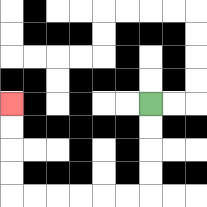{'start': '[6, 4]', 'end': '[0, 4]', 'path_directions': 'D,D,D,D,L,L,L,L,L,L,U,U,U,U', 'path_coordinates': '[[6, 4], [6, 5], [6, 6], [6, 7], [6, 8], [5, 8], [4, 8], [3, 8], [2, 8], [1, 8], [0, 8], [0, 7], [0, 6], [0, 5], [0, 4]]'}